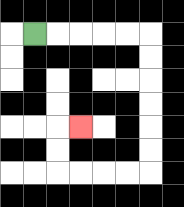{'start': '[1, 1]', 'end': '[3, 5]', 'path_directions': 'R,R,R,R,R,D,D,D,D,D,D,L,L,L,L,U,U,R', 'path_coordinates': '[[1, 1], [2, 1], [3, 1], [4, 1], [5, 1], [6, 1], [6, 2], [6, 3], [6, 4], [6, 5], [6, 6], [6, 7], [5, 7], [4, 7], [3, 7], [2, 7], [2, 6], [2, 5], [3, 5]]'}